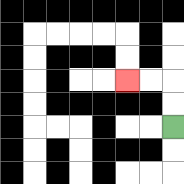{'start': '[7, 5]', 'end': '[5, 3]', 'path_directions': 'U,U,L,L', 'path_coordinates': '[[7, 5], [7, 4], [7, 3], [6, 3], [5, 3]]'}